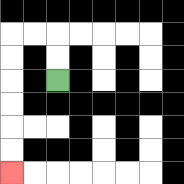{'start': '[2, 3]', 'end': '[0, 7]', 'path_directions': 'U,U,L,L,D,D,D,D,D,D', 'path_coordinates': '[[2, 3], [2, 2], [2, 1], [1, 1], [0, 1], [0, 2], [0, 3], [0, 4], [0, 5], [0, 6], [0, 7]]'}